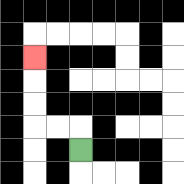{'start': '[3, 6]', 'end': '[1, 2]', 'path_directions': 'U,L,L,U,U,U', 'path_coordinates': '[[3, 6], [3, 5], [2, 5], [1, 5], [1, 4], [1, 3], [1, 2]]'}